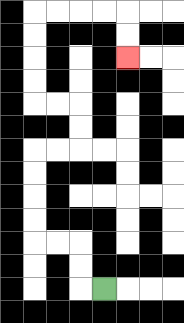{'start': '[4, 12]', 'end': '[5, 2]', 'path_directions': 'L,U,U,L,L,U,U,U,U,R,R,U,U,L,L,U,U,U,U,R,R,R,R,D,D', 'path_coordinates': '[[4, 12], [3, 12], [3, 11], [3, 10], [2, 10], [1, 10], [1, 9], [1, 8], [1, 7], [1, 6], [2, 6], [3, 6], [3, 5], [3, 4], [2, 4], [1, 4], [1, 3], [1, 2], [1, 1], [1, 0], [2, 0], [3, 0], [4, 0], [5, 0], [5, 1], [5, 2]]'}